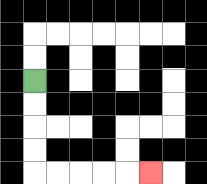{'start': '[1, 3]', 'end': '[6, 7]', 'path_directions': 'D,D,D,D,R,R,R,R,R', 'path_coordinates': '[[1, 3], [1, 4], [1, 5], [1, 6], [1, 7], [2, 7], [3, 7], [4, 7], [5, 7], [6, 7]]'}